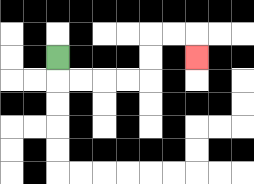{'start': '[2, 2]', 'end': '[8, 2]', 'path_directions': 'D,R,R,R,R,U,U,R,R,D', 'path_coordinates': '[[2, 2], [2, 3], [3, 3], [4, 3], [5, 3], [6, 3], [6, 2], [6, 1], [7, 1], [8, 1], [8, 2]]'}